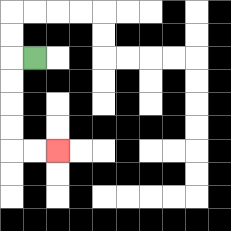{'start': '[1, 2]', 'end': '[2, 6]', 'path_directions': 'L,D,D,D,D,R,R', 'path_coordinates': '[[1, 2], [0, 2], [0, 3], [0, 4], [0, 5], [0, 6], [1, 6], [2, 6]]'}